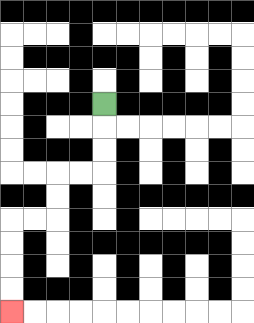{'start': '[4, 4]', 'end': '[0, 13]', 'path_directions': 'D,D,D,L,L,D,D,L,L,D,D,D,D', 'path_coordinates': '[[4, 4], [4, 5], [4, 6], [4, 7], [3, 7], [2, 7], [2, 8], [2, 9], [1, 9], [0, 9], [0, 10], [0, 11], [0, 12], [0, 13]]'}